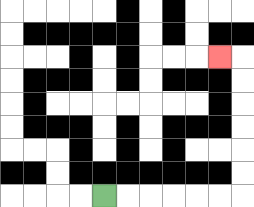{'start': '[4, 8]', 'end': '[9, 2]', 'path_directions': 'R,R,R,R,R,R,U,U,U,U,U,U,L', 'path_coordinates': '[[4, 8], [5, 8], [6, 8], [7, 8], [8, 8], [9, 8], [10, 8], [10, 7], [10, 6], [10, 5], [10, 4], [10, 3], [10, 2], [9, 2]]'}